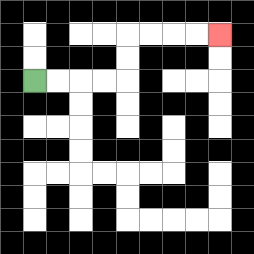{'start': '[1, 3]', 'end': '[9, 1]', 'path_directions': 'R,R,R,R,U,U,R,R,R,R', 'path_coordinates': '[[1, 3], [2, 3], [3, 3], [4, 3], [5, 3], [5, 2], [5, 1], [6, 1], [7, 1], [8, 1], [9, 1]]'}